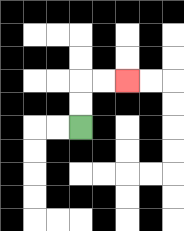{'start': '[3, 5]', 'end': '[5, 3]', 'path_directions': 'U,U,R,R', 'path_coordinates': '[[3, 5], [3, 4], [3, 3], [4, 3], [5, 3]]'}